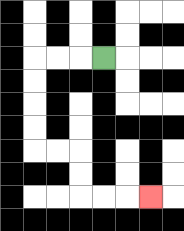{'start': '[4, 2]', 'end': '[6, 8]', 'path_directions': 'L,L,L,D,D,D,D,R,R,D,D,R,R,R', 'path_coordinates': '[[4, 2], [3, 2], [2, 2], [1, 2], [1, 3], [1, 4], [1, 5], [1, 6], [2, 6], [3, 6], [3, 7], [3, 8], [4, 8], [5, 8], [6, 8]]'}